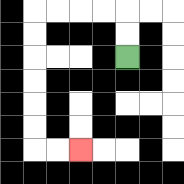{'start': '[5, 2]', 'end': '[3, 6]', 'path_directions': 'U,U,L,L,L,L,D,D,D,D,D,D,R,R', 'path_coordinates': '[[5, 2], [5, 1], [5, 0], [4, 0], [3, 0], [2, 0], [1, 0], [1, 1], [1, 2], [1, 3], [1, 4], [1, 5], [1, 6], [2, 6], [3, 6]]'}